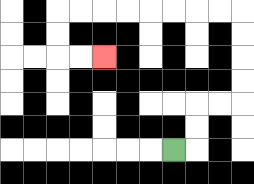{'start': '[7, 6]', 'end': '[4, 2]', 'path_directions': 'R,U,U,R,R,U,U,U,U,L,L,L,L,L,L,L,L,D,D,R,R', 'path_coordinates': '[[7, 6], [8, 6], [8, 5], [8, 4], [9, 4], [10, 4], [10, 3], [10, 2], [10, 1], [10, 0], [9, 0], [8, 0], [7, 0], [6, 0], [5, 0], [4, 0], [3, 0], [2, 0], [2, 1], [2, 2], [3, 2], [4, 2]]'}